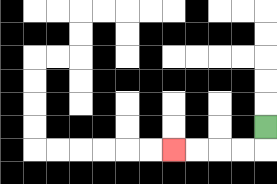{'start': '[11, 5]', 'end': '[7, 6]', 'path_directions': 'D,L,L,L,L', 'path_coordinates': '[[11, 5], [11, 6], [10, 6], [9, 6], [8, 6], [7, 6]]'}